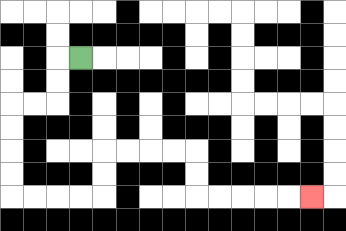{'start': '[3, 2]', 'end': '[13, 8]', 'path_directions': 'L,D,D,L,L,D,D,D,D,R,R,R,R,U,U,R,R,R,R,D,D,R,R,R,R,R', 'path_coordinates': '[[3, 2], [2, 2], [2, 3], [2, 4], [1, 4], [0, 4], [0, 5], [0, 6], [0, 7], [0, 8], [1, 8], [2, 8], [3, 8], [4, 8], [4, 7], [4, 6], [5, 6], [6, 6], [7, 6], [8, 6], [8, 7], [8, 8], [9, 8], [10, 8], [11, 8], [12, 8], [13, 8]]'}